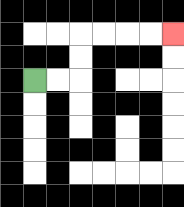{'start': '[1, 3]', 'end': '[7, 1]', 'path_directions': 'R,R,U,U,R,R,R,R', 'path_coordinates': '[[1, 3], [2, 3], [3, 3], [3, 2], [3, 1], [4, 1], [5, 1], [6, 1], [7, 1]]'}